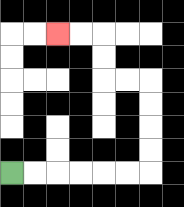{'start': '[0, 7]', 'end': '[2, 1]', 'path_directions': 'R,R,R,R,R,R,U,U,U,U,L,L,U,U,L,L', 'path_coordinates': '[[0, 7], [1, 7], [2, 7], [3, 7], [4, 7], [5, 7], [6, 7], [6, 6], [6, 5], [6, 4], [6, 3], [5, 3], [4, 3], [4, 2], [4, 1], [3, 1], [2, 1]]'}